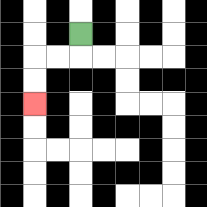{'start': '[3, 1]', 'end': '[1, 4]', 'path_directions': 'D,L,L,D,D', 'path_coordinates': '[[3, 1], [3, 2], [2, 2], [1, 2], [1, 3], [1, 4]]'}